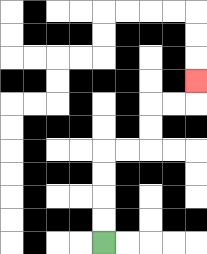{'start': '[4, 10]', 'end': '[8, 3]', 'path_directions': 'U,U,U,U,R,R,U,U,R,R,U', 'path_coordinates': '[[4, 10], [4, 9], [4, 8], [4, 7], [4, 6], [5, 6], [6, 6], [6, 5], [6, 4], [7, 4], [8, 4], [8, 3]]'}